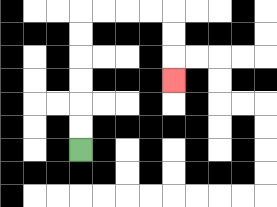{'start': '[3, 6]', 'end': '[7, 3]', 'path_directions': 'U,U,U,U,U,U,R,R,R,R,D,D,D', 'path_coordinates': '[[3, 6], [3, 5], [3, 4], [3, 3], [3, 2], [3, 1], [3, 0], [4, 0], [5, 0], [6, 0], [7, 0], [7, 1], [7, 2], [7, 3]]'}